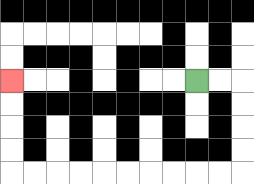{'start': '[8, 3]', 'end': '[0, 3]', 'path_directions': 'R,R,D,D,D,D,L,L,L,L,L,L,L,L,L,L,U,U,U,U', 'path_coordinates': '[[8, 3], [9, 3], [10, 3], [10, 4], [10, 5], [10, 6], [10, 7], [9, 7], [8, 7], [7, 7], [6, 7], [5, 7], [4, 7], [3, 7], [2, 7], [1, 7], [0, 7], [0, 6], [0, 5], [0, 4], [0, 3]]'}